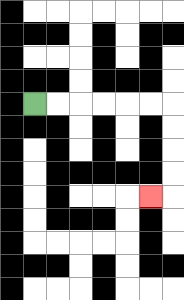{'start': '[1, 4]', 'end': '[6, 8]', 'path_directions': 'R,R,R,R,R,R,D,D,D,D,L', 'path_coordinates': '[[1, 4], [2, 4], [3, 4], [4, 4], [5, 4], [6, 4], [7, 4], [7, 5], [7, 6], [7, 7], [7, 8], [6, 8]]'}